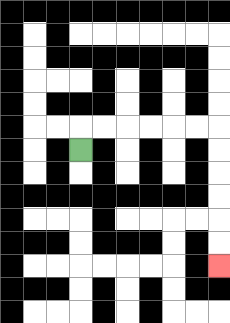{'start': '[3, 6]', 'end': '[9, 11]', 'path_directions': 'U,R,R,R,R,R,R,D,D,D,D,D,D', 'path_coordinates': '[[3, 6], [3, 5], [4, 5], [5, 5], [6, 5], [7, 5], [8, 5], [9, 5], [9, 6], [9, 7], [9, 8], [9, 9], [9, 10], [9, 11]]'}